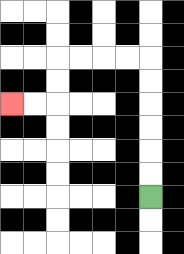{'start': '[6, 8]', 'end': '[0, 4]', 'path_directions': 'U,U,U,U,U,U,L,L,L,L,D,D,L,L', 'path_coordinates': '[[6, 8], [6, 7], [6, 6], [6, 5], [6, 4], [6, 3], [6, 2], [5, 2], [4, 2], [3, 2], [2, 2], [2, 3], [2, 4], [1, 4], [0, 4]]'}